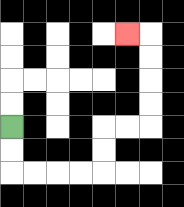{'start': '[0, 5]', 'end': '[5, 1]', 'path_directions': 'D,D,R,R,R,R,U,U,R,R,U,U,U,U,L', 'path_coordinates': '[[0, 5], [0, 6], [0, 7], [1, 7], [2, 7], [3, 7], [4, 7], [4, 6], [4, 5], [5, 5], [6, 5], [6, 4], [6, 3], [6, 2], [6, 1], [5, 1]]'}